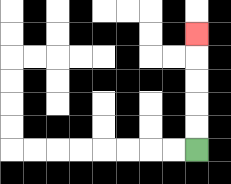{'start': '[8, 6]', 'end': '[8, 1]', 'path_directions': 'U,U,U,U,U', 'path_coordinates': '[[8, 6], [8, 5], [8, 4], [8, 3], [8, 2], [8, 1]]'}